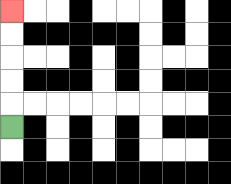{'start': '[0, 5]', 'end': '[0, 0]', 'path_directions': 'U,U,U,U,U', 'path_coordinates': '[[0, 5], [0, 4], [0, 3], [0, 2], [0, 1], [0, 0]]'}